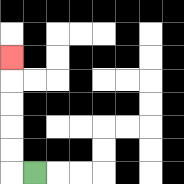{'start': '[1, 7]', 'end': '[0, 2]', 'path_directions': 'L,U,U,U,U,U', 'path_coordinates': '[[1, 7], [0, 7], [0, 6], [0, 5], [0, 4], [0, 3], [0, 2]]'}